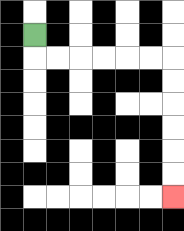{'start': '[1, 1]', 'end': '[7, 8]', 'path_directions': 'D,R,R,R,R,R,R,D,D,D,D,D,D', 'path_coordinates': '[[1, 1], [1, 2], [2, 2], [3, 2], [4, 2], [5, 2], [6, 2], [7, 2], [7, 3], [7, 4], [7, 5], [7, 6], [7, 7], [7, 8]]'}